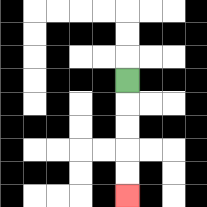{'start': '[5, 3]', 'end': '[5, 8]', 'path_directions': 'D,D,D,D,D', 'path_coordinates': '[[5, 3], [5, 4], [5, 5], [5, 6], [5, 7], [5, 8]]'}